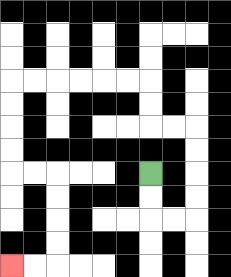{'start': '[6, 7]', 'end': '[0, 11]', 'path_directions': 'D,D,R,R,U,U,U,U,L,L,U,U,L,L,L,L,L,L,D,D,D,D,R,R,D,D,D,D,L,L', 'path_coordinates': '[[6, 7], [6, 8], [6, 9], [7, 9], [8, 9], [8, 8], [8, 7], [8, 6], [8, 5], [7, 5], [6, 5], [6, 4], [6, 3], [5, 3], [4, 3], [3, 3], [2, 3], [1, 3], [0, 3], [0, 4], [0, 5], [0, 6], [0, 7], [1, 7], [2, 7], [2, 8], [2, 9], [2, 10], [2, 11], [1, 11], [0, 11]]'}